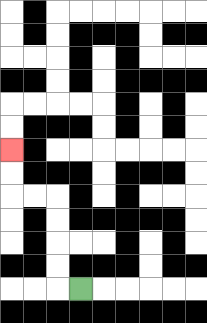{'start': '[3, 12]', 'end': '[0, 6]', 'path_directions': 'L,U,U,U,U,L,L,U,U', 'path_coordinates': '[[3, 12], [2, 12], [2, 11], [2, 10], [2, 9], [2, 8], [1, 8], [0, 8], [0, 7], [0, 6]]'}